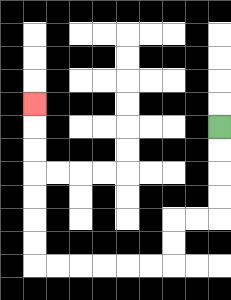{'start': '[9, 5]', 'end': '[1, 4]', 'path_directions': 'D,D,D,D,L,L,D,D,L,L,L,L,L,L,U,U,U,U,U,U,U', 'path_coordinates': '[[9, 5], [9, 6], [9, 7], [9, 8], [9, 9], [8, 9], [7, 9], [7, 10], [7, 11], [6, 11], [5, 11], [4, 11], [3, 11], [2, 11], [1, 11], [1, 10], [1, 9], [1, 8], [1, 7], [1, 6], [1, 5], [1, 4]]'}